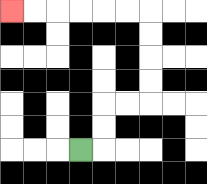{'start': '[3, 6]', 'end': '[0, 0]', 'path_directions': 'R,U,U,R,R,U,U,U,U,L,L,L,L,L,L', 'path_coordinates': '[[3, 6], [4, 6], [4, 5], [4, 4], [5, 4], [6, 4], [6, 3], [6, 2], [6, 1], [6, 0], [5, 0], [4, 0], [3, 0], [2, 0], [1, 0], [0, 0]]'}